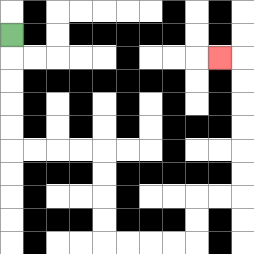{'start': '[0, 1]', 'end': '[9, 2]', 'path_directions': 'D,D,D,D,D,R,R,R,R,D,D,D,D,R,R,R,R,U,U,R,R,U,U,U,U,U,U,L', 'path_coordinates': '[[0, 1], [0, 2], [0, 3], [0, 4], [0, 5], [0, 6], [1, 6], [2, 6], [3, 6], [4, 6], [4, 7], [4, 8], [4, 9], [4, 10], [5, 10], [6, 10], [7, 10], [8, 10], [8, 9], [8, 8], [9, 8], [10, 8], [10, 7], [10, 6], [10, 5], [10, 4], [10, 3], [10, 2], [9, 2]]'}